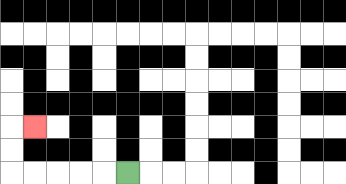{'start': '[5, 7]', 'end': '[1, 5]', 'path_directions': 'L,L,L,L,L,U,U,R', 'path_coordinates': '[[5, 7], [4, 7], [3, 7], [2, 7], [1, 7], [0, 7], [0, 6], [0, 5], [1, 5]]'}